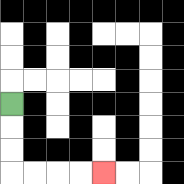{'start': '[0, 4]', 'end': '[4, 7]', 'path_directions': 'D,D,D,R,R,R,R', 'path_coordinates': '[[0, 4], [0, 5], [0, 6], [0, 7], [1, 7], [2, 7], [3, 7], [4, 7]]'}